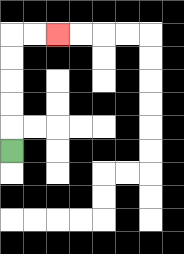{'start': '[0, 6]', 'end': '[2, 1]', 'path_directions': 'U,U,U,U,U,R,R', 'path_coordinates': '[[0, 6], [0, 5], [0, 4], [0, 3], [0, 2], [0, 1], [1, 1], [2, 1]]'}